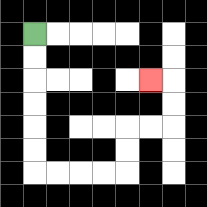{'start': '[1, 1]', 'end': '[6, 3]', 'path_directions': 'D,D,D,D,D,D,R,R,R,R,U,U,R,R,U,U,L', 'path_coordinates': '[[1, 1], [1, 2], [1, 3], [1, 4], [1, 5], [1, 6], [1, 7], [2, 7], [3, 7], [4, 7], [5, 7], [5, 6], [5, 5], [6, 5], [7, 5], [7, 4], [7, 3], [6, 3]]'}